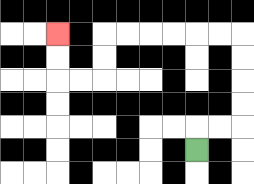{'start': '[8, 6]', 'end': '[2, 1]', 'path_directions': 'U,R,R,U,U,U,U,L,L,L,L,L,L,D,D,L,L,U,U', 'path_coordinates': '[[8, 6], [8, 5], [9, 5], [10, 5], [10, 4], [10, 3], [10, 2], [10, 1], [9, 1], [8, 1], [7, 1], [6, 1], [5, 1], [4, 1], [4, 2], [4, 3], [3, 3], [2, 3], [2, 2], [2, 1]]'}